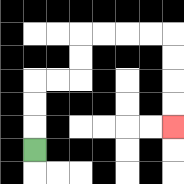{'start': '[1, 6]', 'end': '[7, 5]', 'path_directions': 'U,U,U,R,R,U,U,R,R,R,R,D,D,D,D', 'path_coordinates': '[[1, 6], [1, 5], [1, 4], [1, 3], [2, 3], [3, 3], [3, 2], [3, 1], [4, 1], [5, 1], [6, 1], [7, 1], [7, 2], [7, 3], [7, 4], [7, 5]]'}